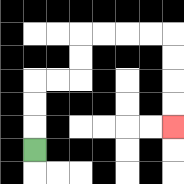{'start': '[1, 6]', 'end': '[7, 5]', 'path_directions': 'U,U,U,R,R,U,U,R,R,R,R,D,D,D,D', 'path_coordinates': '[[1, 6], [1, 5], [1, 4], [1, 3], [2, 3], [3, 3], [3, 2], [3, 1], [4, 1], [5, 1], [6, 1], [7, 1], [7, 2], [7, 3], [7, 4], [7, 5]]'}